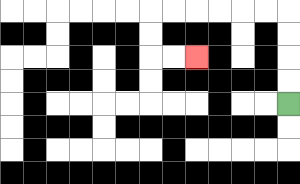{'start': '[12, 4]', 'end': '[8, 2]', 'path_directions': 'U,U,U,U,L,L,L,L,L,L,D,D,R,R', 'path_coordinates': '[[12, 4], [12, 3], [12, 2], [12, 1], [12, 0], [11, 0], [10, 0], [9, 0], [8, 0], [7, 0], [6, 0], [6, 1], [6, 2], [7, 2], [8, 2]]'}